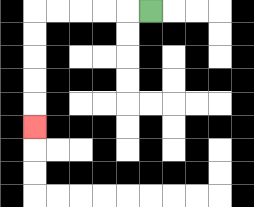{'start': '[6, 0]', 'end': '[1, 5]', 'path_directions': 'L,L,L,L,L,D,D,D,D,D', 'path_coordinates': '[[6, 0], [5, 0], [4, 0], [3, 0], [2, 0], [1, 0], [1, 1], [1, 2], [1, 3], [1, 4], [1, 5]]'}